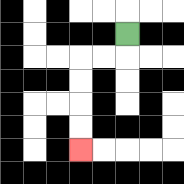{'start': '[5, 1]', 'end': '[3, 6]', 'path_directions': 'D,L,L,D,D,D,D', 'path_coordinates': '[[5, 1], [5, 2], [4, 2], [3, 2], [3, 3], [3, 4], [3, 5], [3, 6]]'}